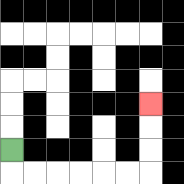{'start': '[0, 6]', 'end': '[6, 4]', 'path_directions': 'D,R,R,R,R,R,R,U,U,U', 'path_coordinates': '[[0, 6], [0, 7], [1, 7], [2, 7], [3, 7], [4, 7], [5, 7], [6, 7], [6, 6], [6, 5], [6, 4]]'}